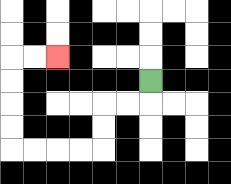{'start': '[6, 3]', 'end': '[2, 2]', 'path_directions': 'D,L,L,D,D,L,L,L,L,U,U,U,U,R,R', 'path_coordinates': '[[6, 3], [6, 4], [5, 4], [4, 4], [4, 5], [4, 6], [3, 6], [2, 6], [1, 6], [0, 6], [0, 5], [0, 4], [0, 3], [0, 2], [1, 2], [2, 2]]'}